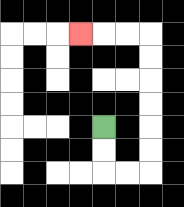{'start': '[4, 5]', 'end': '[3, 1]', 'path_directions': 'D,D,R,R,U,U,U,U,U,U,L,L,L', 'path_coordinates': '[[4, 5], [4, 6], [4, 7], [5, 7], [6, 7], [6, 6], [6, 5], [6, 4], [6, 3], [6, 2], [6, 1], [5, 1], [4, 1], [3, 1]]'}